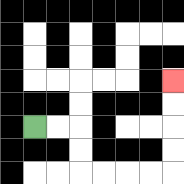{'start': '[1, 5]', 'end': '[7, 3]', 'path_directions': 'R,R,D,D,R,R,R,R,U,U,U,U', 'path_coordinates': '[[1, 5], [2, 5], [3, 5], [3, 6], [3, 7], [4, 7], [5, 7], [6, 7], [7, 7], [7, 6], [7, 5], [7, 4], [7, 3]]'}